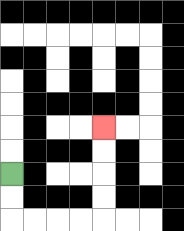{'start': '[0, 7]', 'end': '[4, 5]', 'path_directions': 'D,D,R,R,R,R,U,U,U,U', 'path_coordinates': '[[0, 7], [0, 8], [0, 9], [1, 9], [2, 9], [3, 9], [4, 9], [4, 8], [4, 7], [4, 6], [4, 5]]'}